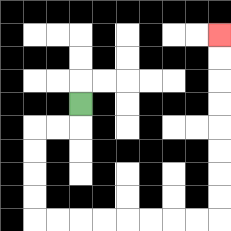{'start': '[3, 4]', 'end': '[9, 1]', 'path_directions': 'D,L,L,D,D,D,D,R,R,R,R,R,R,R,R,U,U,U,U,U,U,U,U', 'path_coordinates': '[[3, 4], [3, 5], [2, 5], [1, 5], [1, 6], [1, 7], [1, 8], [1, 9], [2, 9], [3, 9], [4, 9], [5, 9], [6, 9], [7, 9], [8, 9], [9, 9], [9, 8], [9, 7], [9, 6], [9, 5], [9, 4], [9, 3], [9, 2], [9, 1]]'}